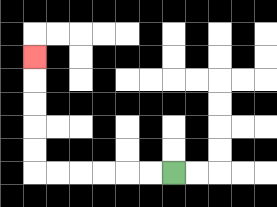{'start': '[7, 7]', 'end': '[1, 2]', 'path_directions': 'L,L,L,L,L,L,U,U,U,U,U', 'path_coordinates': '[[7, 7], [6, 7], [5, 7], [4, 7], [3, 7], [2, 7], [1, 7], [1, 6], [1, 5], [1, 4], [1, 3], [1, 2]]'}